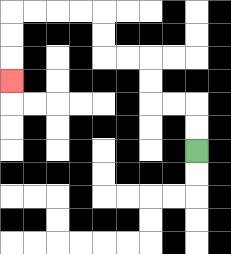{'start': '[8, 6]', 'end': '[0, 3]', 'path_directions': 'U,U,L,L,U,U,L,L,U,U,L,L,L,L,D,D,D', 'path_coordinates': '[[8, 6], [8, 5], [8, 4], [7, 4], [6, 4], [6, 3], [6, 2], [5, 2], [4, 2], [4, 1], [4, 0], [3, 0], [2, 0], [1, 0], [0, 0], [0, 1], [0, 2], [0, 3]]'}